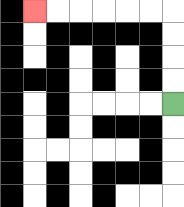{'start': '[7, 4]', 'end': '[1, 0]', 'path_directions': 'U,U,U,U,L,L,L,L,L,L', 'path_coordinates': '[[7, 4], [7, 3], [7, 2], [7, 1], [7, 0], [6, 0], [5, 0], [4, 0], [3, 0], [2, 0], [1, 0]]'}